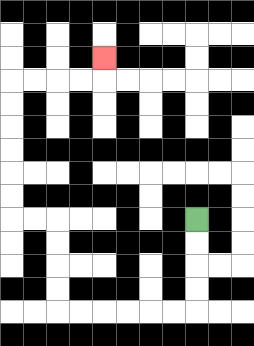{'start': '[8, 9]', 'end': '[4, 2]', 'path_directions': 'D,D,D,D,L,L,L,L,L,L,U,U,U,U,L,L,U,U,U,U,U,U,R,R,R,R,U', 'path_coordinates': '[[8, 9], [8, 10], [8, 11], [8, 12], [8, 13], [7, 13], [6, 13], [5, 13], [4, 13], [3, 13], [2, 13], [2, 12], [2, 11], [2, 10], [2, 9], [1, 9], [0, 9], [0, 8], [0, 7], [0, 6], [0, 5], [0, 4], [0, 3], [1, 3], [2, 3], [3, 3], [4, 3], [4, 2]]'}